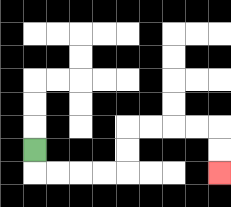{'start': '[1, 6]', 'end': '[9, 7]', 'path_directions': 'D,R,R,R,R,U,U,R,R,R,R,D,D', 'path_coordinates': '[[1, 6], [1, 7], [2, 7], [3, 7], [4, 7], [5, 7], [5, 6], [5, 5], [6, 5], [7, 5], [8, 5], [9, 5], [9, 6], [9, 7]]'}